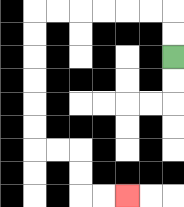{'start': '[7, 2]', 'end': '[5, 8]', 'path_directions': 'U,U,L,L,L,L,L,L,D,D,D,D,D,D,R,R,D,D,R,R', 'path_coordinates': '[[7, 2], [7, 1], [7, 0], [6, 0], [5, 0], [4, 0], [3, 0], [2, 0], [1, 0], [1, 1], [1, 2], [1, 3], [1, 4], [1, 5], [1, 6], [2, 6], [3, 6], [3, 7], [3, 8], [4, 8], [5, 8]]'}